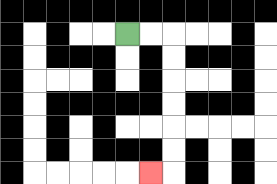{'start': '[5, 1]', 'end': '[6, 7]', 'path_directions': 'R,R,D,D,D,D,D,D,L', 'path_coordinates': '[[5, 1], [6, 1], [7, 1], [7, 2], [7, 3], [7, 4], [7, 5], [7, 6], [7, 7], [6, 7]]'}